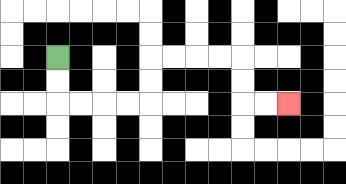{'start': '[2, 2]', 'end': '[12, 4]', 'path_directions': 'D,D,R,R,R,R,U,U,R,R,R,R,D,D,R,R', 'path_coordinates': '[[2, 2], [2, 3], [2, 4], [3, 4], [4, 4], [5, 4], [6, 4], [6, 3], [6, 2], [7, 2], [8, 2], [9, 2], [10, 2], [10, 3], [10, 4], [11, 4], [12, 4]]'}